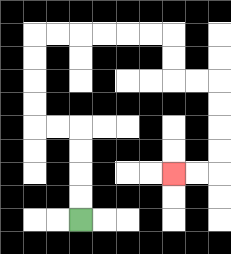{'start': '[3, 9]', 'end': '[7, 7]', 'path_directions': 'U,U,U,U,L,L,U,U,U,U,R,R,R,R,R,R,D,D,R,R,D,D,D,D,L,L', 'path_coordinates': '[[3, 9], [3, 8], [3, 7], [3, 6], [3, 5], [2, 5], [1, 5], [1, 4], [1, 3], [1, 2], [1, 1], [2, 1], [3, 1], [4, 1], [5, 1], [6, 1], [7, 1], [7, 2], [7, 3], [8, 3], [9, 3], [9, 4], [9, 5], [9, 6], [9, 7], [8, 7], [7, 7]]'}